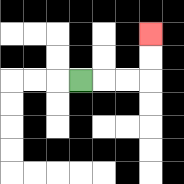{'start': '[3, 3]', 'end': '[6, 1]', 'path_directions': 'R,R,R,U,U', 'path_coordinates': '[[3, 3], [4, 3], [5, 3], [6, 3], [6, 2], [6, 1]]'}